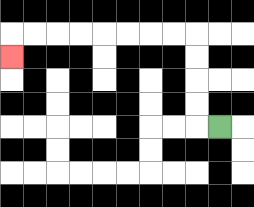{'start': '[9, 5]', 'end': '[0, 2]', 'path_directions': 'L,U,U,U,U,L,L,L,L,L,L,L,L,D', 'path_coordinates': '[[9, 5], [8, 5], [8, 4], [8, 3], [8, 2], [8, 1], [7, 1], [6, 1], [5, 1], [4, 1], [3, 1], [2, 1], [1, 1], [0, 1], [0, 2]]'}